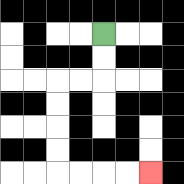{'start': '[4, 1]', 'end': '[6, 7]', 'path_directions': 'D,D,L,L,D,D,D,D,R,R,R,R', 'path_coordinates': '[[4, 1], [4, 2], [4, 3], [3, 3], [2, 3], [2, 4], [2, 5], [2, 6], [2, 7], [3, 7], [4, 7], [5, 7], [6, 7]]'}